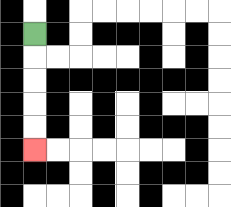{'start': '[1, 1]', 'end': '[1, 6]', 'path_directions': 'D,D,D,D,D', 'path_coordinates': '[[1, 1], [1, 2], [1, 3], [1, 4], [1, 5], [1, 6]]'}